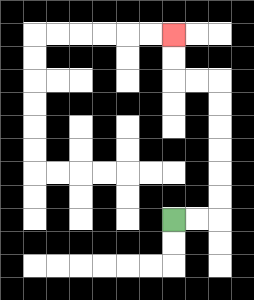{'start': '[7, 9]', 'end': '[7, 1]', 'path_directions': 'R,R,U,U,U,U,U,U,L,L,U,U', 'path_coordinates': '[[7, 9], [8, 9], [9, 9], [9, 8], [9, 7], [9, 6], [9, 5], [9, 4], [9, 3], [8, 3], [7, 3], [7, 2], [7, 1]]'}